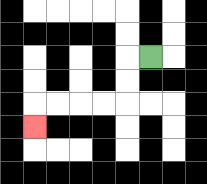{'start': '[6, 2]', 'end': '[1, 5]', 'path_directions': 'L,D,D,L,L,L,L,D', 'path_coordinates': '[[6, 2], [5, 2], [5, 3], [5, 4], [4, 4], [3, 4], [2, 4], [1, 4], [1, 5]]'}